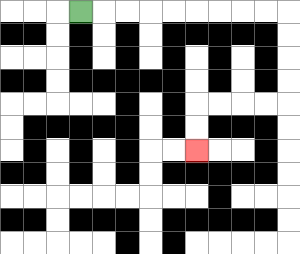{'start': '[3, 0]', 'end': '[8, 6]', 'path_directions': 'R,R,R,R,R,R,R,R,R,D,D,D,D,L,L,L,L,D,D', 'path_coordinates': '[[3, 0], [4, 0], [5, 0], [6, 0], [7, 0], [8, 0], [9, 0], [10, 0], [11, 0], [12, 0], [12, 1], [12, 2], [12, 3], [12, 4], [11, 4], [10, 4], [9, 4], [8, 4], [8, 5], [8, 6]]'}